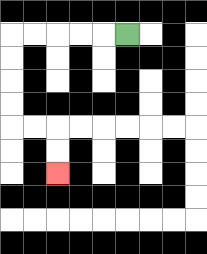{'start': '[5, 1]', 'end': '[2, 7]', 'path_directions': 'L,L,L,L,L,D,D,D,D,R,R,D,D', 'path_coordinates': '[[5, 1], [4, 1], [3, 1], [2, 1], [1, 1], [0, 1], [0, 2], [0, 3], [0, 4], [0, 5], [1, 5], [2, 5], [2, 6], [2, 7]]'}